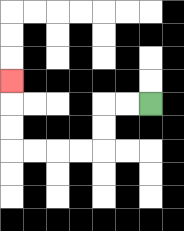{'start': '[6, 4]', 'end': '[0, 3]', 'path_directions': 'L,L,D,D,L,L,L,L,U,U,U', 'path_coordinates': '[[6, 4], [5, 4], [4, 4], [4, 5], [4, 6], [3, 6], [2, 6], [1, 6], [0, 6], [0, 5], [0, 4], [0, 3]]'}